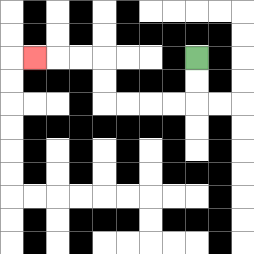{'start': '[8, 2]', 'end': '[1, 2]', 'path_directions': 'D,D,L,L,L,L,U,U,L,L,L', 'path_coordinates': '[[8, 2], [8, 3], [8, 4], [7, 4], [6, 4], [5, 4], [4, 4], [4, 3], [4, 2], [3, 2], [2, 2], [1, 2]]'}